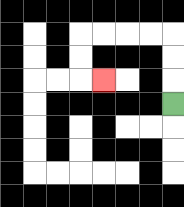{'start': '[7, 4]', 'end': '[4, 3]', 'path_directions': 'U,U,U,L,L,L,L,D,D,R', 'path_coordinates': '[[7, 4], [7, 3], [7, 2], [7, 1], [6, 1], [5, 1], [4, 1], [3, 1], [3, 2], [3, 3], [4, 3]]'}